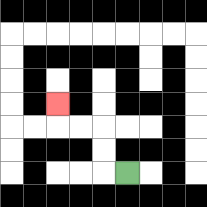{'start': '[5, 7]', 'end': '[2, 4]', 'path_directions': 'L,U,U,L,L,U', 'path_coordinates': '[[5, 7], [4, 7], [4, 6], [4, 5], [3, 5], [2, 5], [2, 4]]'}